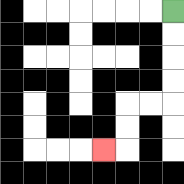{'start': '[7, 0]', 'end': '[4, 6]', 'path_directions': 'D,D,D,D,L,L,D,D,L', 'path_coordinates': '[[7, 0], [7, 1], [7, 2], [7, 3], [7, 4], [6, 4], [5, 4], [5, 5], [5, 6], [4, 6]]'}